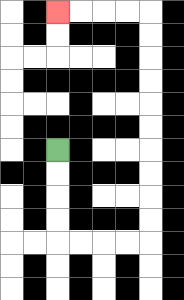{'start': '[2, 6]', 'end': '[2, 0]', 'path_directions': 'D,D,D,D,R,R,R,R,U,U,U,U,U,U,U,U,U,U,L,L,L,L', 'path_coordinates': '[[2, 6], [2, 7], [2, 8], [2, 9], [2, 10], [3, 10], [4, 10], [5, 10], [6, 10], [6, 9], [6, 8], [6, 7], [6, 6], [6, 5], [6, 4], [6, 3], [6, 2], [6, 1], [6, 0], [5, 0], [4, 0], [3, 0], [2, 0]]'}